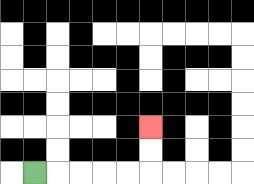{'start': '[1, 7]', 'end': '[6, 5]', 'path_directions': 'R,R,R,R,R,U,U', 'path_coordinates': '[[1, 7], [2, 7], [3, 7], [4, 7], [5, 7], [6, 7], [6, 6], [6, 5]]'}